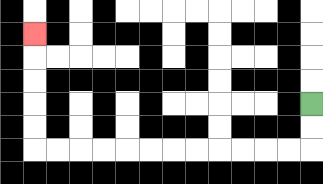{'start': '[13, 4]', 'end': '[1, 1]', 'path_directions': 'D,D,L,L,L,L,L,L,L,L,L,L,L,L,U,U,U,U,U', 'path_coordinates': '[[13, 4], [13, 5], [13, 6], [12, 6], [11, 6], [10, 6], [9, 6], [8, 6], [7, 6], [6, 6], [5, 6], [4, 6], [3, 6], [2, 6], [1, 6], [1, 5], [1, 4], [1, 3], [1, 2], [1, 1]]'}